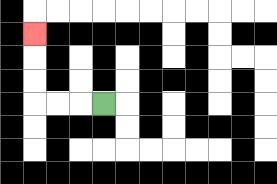{'start': '[4, 4]', 'end': '[1, 1]', 'path_directions': 'L,L,L,U,U,U', 'path_coordinates': '[[4, 4], [3, 4], [2, 4], [1, 4], [1, 3], [1, 2], [1, 1]]'}